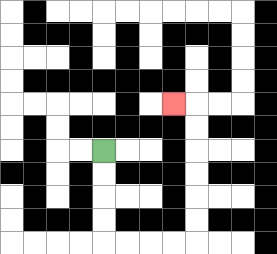{'start': '[4, 6]', 'end': '[7, 4]', 'path_directions': 'D,D,D,D,R,R,R,R,U,U,U,U,U,U,L', 'path_coordinates': '[[4, 6], [4, 7], [4, 8], [4, 9], [4, 10], [5, 10], [6, 10], [7, 10], [8, 10], [8, 9], [8, 8], [8, 7], [8, 6], [8, 5], [8, 4], [7, 4]]'}